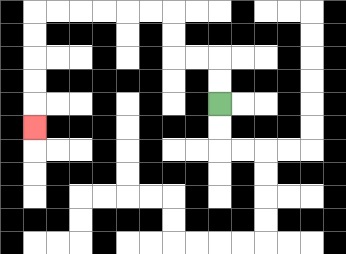{'start': '[9, 4]', 'end': '[1, 5]', 'path_directions': 'U,U,L,L,U,U,L,L,L,L,L,L,D,D,D,D,D', 'path_coordinates': '[[9, 4], [9, 3], [9, 2], [8, 2], [7, 2], [7, 1], [7, 0], [6, 0], [5, 0], [4, 0], [3, 0], [2, 0], [1, 0], [1, 1], [1, 2], [1, 3], [1, 4], [1, 5]]'}